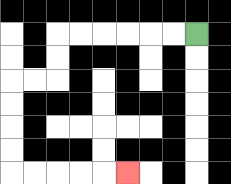{'start': '[8, 1]', 'end': '[5, 7]', 'path_directions': 'L,L,L,L,L,L,D,D,L,L,D,D,D,D,R,R,R,R,R', 'path_coordinates': '[[8, 1], [7, 1], [6, 1], [5, 1], [4, 1], [3, 1], [2, 1], [2, 2], [2, 3], [1, 3], [0, 3], [0, 4], [0, 5], [0, 6], [0, 7], [1, 7], [2, 7], [3, 7], [4, 7], [5, 7]]'}